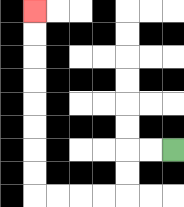{'start': '[7, 6]', 'end': '[1, 0]', 'path_directions': 'L,L,D,D,L,L,L,L,U,U,U,U,U,U,U,U', 'path_coordinates': '[[7, 6], [6, 6], [5, 6], [5, 7], [5, 8], [4, 8], [3, 8], [2, 8], [1, 8], [1, 7], [1, 6], [1, 5], [1, 4], [1, 3], [1, 2], [1, 1], [1, 0]]'}